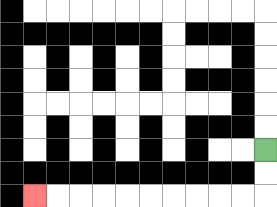{'start': '[11, 6]', 'end': '[1, 8]', 'path_directions': 'D,D,L,L,L,L,L,L,L,L,L,L', 'path_coordinates': '[[11, 6], [11, 7], [11, 8], [10, 8], [9, 8], [8, 8], [7, 8], [6, 8], [5, 8], [4, 8], [3, 8], [2, 8], [1, 8]]'}